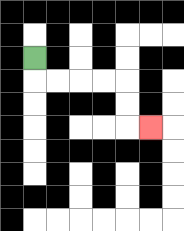{'start': '[1, 2]', 'end': '[6, 5]', 'path_directions': 'D,R,R,R,R,D,D,R', 'path_coordinates': '[[1, 2], [1, 3], [2, 3], [3, 3], [4, 3], [5, 3], [5, 4], [5, 5], [6, 5]]'}